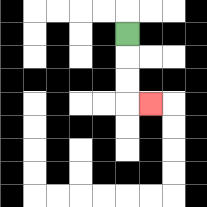{'start': '[5, 1]', 'end': '[6, 4]', 'path_directions': 'D,D,D,R', 'path_coordinates': '[[5, 1], [5, 2], [5, 3], [5, 4], [6, 4]]'}